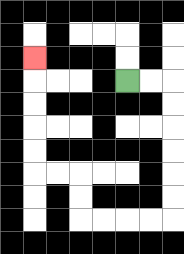{'start': '[5, 3]', 'end': '[1, 2]', 'path_directions': 'R,R,D,D,D,D,D,D,L,L,L,L,U,U,L,L,U,U,U,U,U', 'path_coordinates': '[[5, 3], [6, 3], [7, 3], [7, 4], [7, 5], [7, 6], [7, 7], [7, 8], [7, 9], [6, 9], [5, 9], [4, 9], [3, 9], [3, 8], [3, 7], [2, 7], [1, 7], [1, 6], [1, 5], [1, 4], [1, 3], [1, 2]]'}